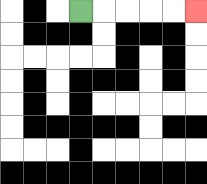{'start': '[3, 0]', 'end': '[8, 0]', 'path_directions': 'R,R,R,R,R', 'path_coordinates': '[[3, 0], [4, 0], [5, 0], [6, 0], [7, 0], [8, 0]]'}